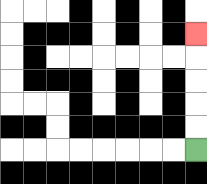{'start': '[8, 6]', 'end': '[8, 1]', 'path_directions': 'U,U,U,U,U', 'path_coordinates': '[[8, 6], [8, 5], [8, 4], [8, 3], [8, 2], [8, 1]]'}